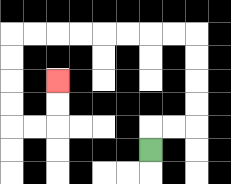{'start': '[6, 6]', 'end': '[2, 3]', 'path_directions': 'U,R,R,U,U,U,U,L,L,L,L,L,L,L,L,D,D,D,D,R,R,U,U', 'path_coordinates': '[[6, 6], [6, 5], [7, 5], [8, 5], [8, 4], [8, 3], [8, 2], [8, 1], [7, 1], [6, 1], [5, 1], [4, 1], [3, 1], [2, 1], [1, 1], [0, 1], [0, 2], [0, 3], [0, 4], [0, 5], [1, 5], [2, 5], [2, 4], [2, 3]]'}